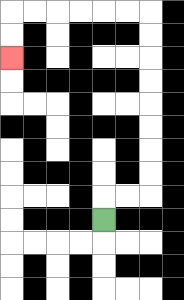{'start': '[4, 9]', 'end': '[0, 2]', 'path_directions': 'U,R,R,U,U,U,U,U,U,U,U,L,L,L,L,L,L,D,D', 'path_coordinates': '[[4, 9], [4, 8], [5, 8], [6, 8], [6, 7], [6, 6], [6, 5], [6, 4], [6, 3], [6, 2], [6, 1], [6, 0], [5, 0], [4, 0], [3, 0], [2, 0], [1, 0], [0, 0], [0, 1], [0, 2]]'}